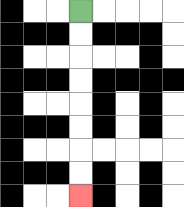{'start': '[3, 0]', 'end': '[3, 8]', 'path_directions': 'D,D,D,D,D,D,D,D', 'path_coordinates': '[[3, 0], [3, 1], [3, 2], [3, 3], [3, 4], [3, 5], [3, 6], [3, 7], [3, 8]]'}